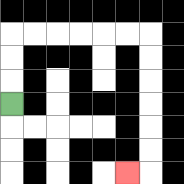{'start': '[0, 4]', 'end': '[5, 7]', 'path_directions': 'U,U,U,R,R,R,R,R,R,D,D,D,D,D,D,L', 'path_coordinates': '[[0, 4], [0, 3], [0, 2], [0, 1], [1, 1], [2, 1], [3, 1], [4, 1], [5, 1], [6, 1], [6, 2], [6, 3], [6, 4], [6, 5], [6, 6], [6, 7], [5, 7]]'}